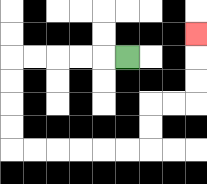{'start': '[5, 2]', 'end': '[8, 1]', 'path_directions': 'L,L,L,L,L,D,D,D,D,R,R,R,R,R,R,U,U,R,R,U,U,U', 'path_coordinates': '[[5, 2], [4, 2], [3, 2], [2, 2], [1, 2], [0, 2], [0, 3], [0, 4], [0, 5], [0, 6], [1, 6], [2, 6], [3, 6], [4, 6], [5, 6], [6, 6], [6, 5], [6, 4], [7, 4], [8, 4], [8, 3], [8, 2], [8, 1]]'}